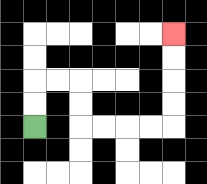{'start': '[1, 5]', 'end': '[7, 1]', 'path_directions': 'U,U,R,R,D,D,R,R,R,R,U,U,U,U', 'path_coordinates': '[[1, 5], [1, 4], [1, 3], [2, 3], [3, 3], [3, 4], [3, 5], [4, 5], [5, 5], [6, 5], [7, 5], [7, 4], [7, 3], [7, 2], [7, 1]]'}